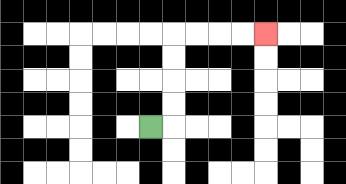{'start': '[6, 5]', 'end': '[11, 1]', 'path_directions': 'R,U,U,U,U,R,R,R,R', 'path_coordinates': '[[6, 5], [7, 5], [7, 4], [7, 3], [7, 2], [7, 1], [8, 1], [9, 1], [10, 1], [11, 1]]'}